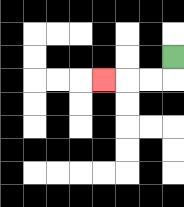{'start': '[7, 2]', 'end': '[4, 3]', 'path_directions': 'D,L,L,L', 'path_coordinates': '[[7, 2], [7, 3], [6, 3], [5, 3], [4, 3]]'}